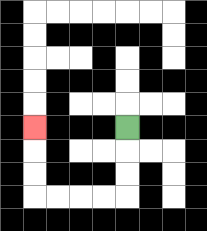{'start': '[5, 5]', 'end': '[1, 5]', 'path_directions': 'D,D,D,L,L,L,L,U,U,U', 'path_coordinates': '[[5, 5], [5, 6], [5, 7], [5, 8], [4, 8], [3, 8], [2, 8], [1, 8], [1, 7], [1, 6], [1, 5]]'}